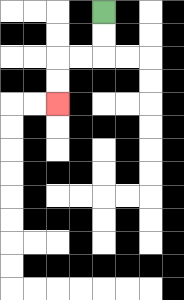{'start': '[4, 0]', 'end': '[2, 4]', 'path_directions': 'D,D,L,L,D,D', 'path_coordinates': '[[4, 0], [4, 1], [4, 2], [3, 2], [2, 2], [2, 3], [2, 4]]'}